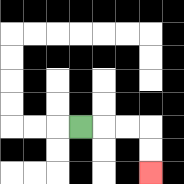{'start': '[3, 5]', 'end': '[6, 7]', 'path_directions': 'R,R,R,D,D', 'path_coordinates': '[[3, 5], [4, 5], [5, 5], [6, 5], [6, 6], [6, 7]]'}